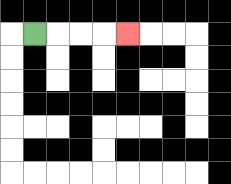{'start': '[1, 1]', 'end': '[5, 1]', 'path_directions': 'R,R,R,R', 'path_coordinates': '[[1, 1], [2, 1], [3, 1], [4, 1], [5, 1]]'}